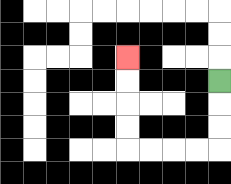{'start': '[9, 3]', 'end': '[5, 2]', 'path_directions': 'D,D,D,L,L,L,L,U,U,U,U', 'path_coordinates': '[[9, 3], [9, 4], [9, 5], [9, 6], [8, 6], [7, 6], [6, 6], [5, 6], [5, 5], [5, 4], [5, 3], [5, 2]]'}